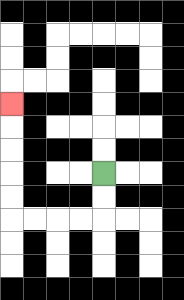{'start': '[4, 7]', 'end': '[0, 4]', 'path_directions': 'D,D,L,L,L,L,U,U,U,U,U', 'path_coordinates': '[[4, 7], [4, 8], [4, 9], [3, 9], [2, 9], [1, 9], [0, 9], [0, 8], [0, 7], [0, 6], [0, 5], [0, 4]]'}